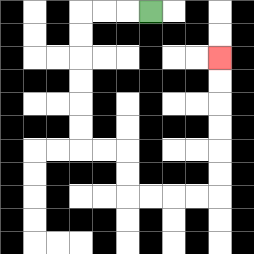{'start': '[6, 0]', 'end': '[9, 2]', 'path_directions': 'L,L,L,D,D,D,D,D,D,R,R,D,D,R,R,R,R,U,U,U,U,U,U', 'path_coordinates': '[[6, 0], [5, 0], [4, 0], [3, 0], [3, 1], [3, 2], [3, 3], [3, 4], [3, 5], [3, 6], [4, 6], [5, 6], [5, 7], [5, 8], [6, 8], [7, 8], [8, 8], [9, 8], [9, 7], [9, 6], [9, 5], [9, 4], [9, 3], [9, 2]]'}